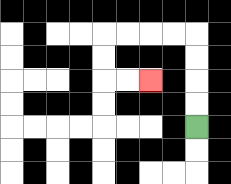{'start': '[8, 5]', 'end': '[6, 3]', 'path_directions': 'U,U,U,U,L,L,L,L,D,D,R,R', 'path_coordinates': '[[8, 5], [8, 4], [8, 3], [8, 2], [8, 1], [7, 1], [6, 1], [5, 1], [4, 1], [4, 2], [4, 3], [5, 3], [6, 3]]'}